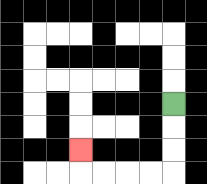{'start': '[7, 4]', 'end': '[3, 6]', 'path_directions': 'D,D,D,L,L,L,L,U', 'path_coordinates': '[[7, 4], [7, 5], [7, 6], [7, 7], [6, 7], [5, 7], [4, 7], [3, 7], [3, 6]]'}